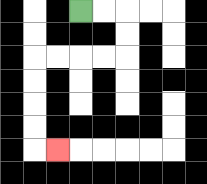{'start': '[3, 0]', 'end': '[2, 6]', 'path_directions': 'R,R,D,D,L,L,L,L,D,D,D,D,R', 'path_coordinates': '[[3, 0], [4, 0], [5, 0], [5, 1], [5, 2], [4, 2], [3, 2], [2, 2], [1, 2], [1, 3], [1, 4], [1, 5], [1, 6], [2, 6]]'}